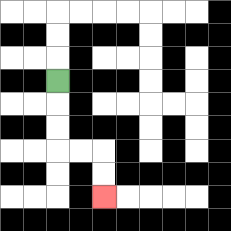{'start': '[2, 3]', 'end': '[4, 8]', 'path_directions': 'D,D,D,R,R,D,D', 'path_coordinates': '[[2, 3], [2, 4], [2, 5], [2, 6], [3, 6], [4, 6], [4, 7], [4, 8]]'}